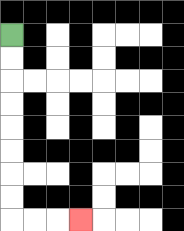{'start': '[0, 1]', 'end': '[3, 9]', 'path_directions': 'D,D,D,D,D,D,D,D,R,R,R', 'path_coordinates': '[[0, 1], [0, 2], [0, 3], [0, 4], [0, 5], [0, 6], [0, 7], [0, 8], [0, 9], [1, 9], [2, 9], [3, 9]]'}